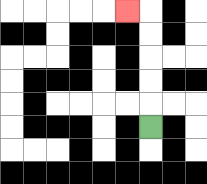{'start': '[6, 5]', 'end': '[5, 0]', 'path_directions': 'U,U,U,U,U,L', 'path_coordinates': '[[6, 5], [6, 4], [6, 3], [6, 2], [6, 1], [6, 0], [5, 0]]'}